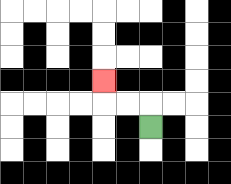{'start': '[6, 5]', 'end': '[4, 3]', 'path_directions': 'U,L,L,U', 'path_coordinates': '[[6, 5], [6, 4], [5, 4], [4, 4], [4, 3]]'}